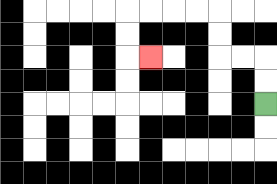{'start': '[11, 4]', 'end': '[6, 2]', 'path_directions': 'U,U,L,L,U,U,L,L,L,L,D,D,R', 'path_coordinates': '[[11, 4], [11, 3], [11, 2], [10, 2], [9, 2], [9, 1], [9, 0], [8, 0], [7, 0], [6, 0], [5, 0], [5, 1], [5, 2], [6, 2]]'}